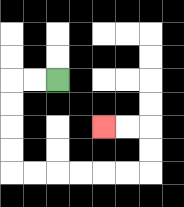{'start': '[2, 3]', 'end': '[4, 5]', 'path_directions': 'L,L,D,D,D,D,R,R,R,R,R,R,U,U,L,L', 'path_coordinates': '[[2, 3], [1, 3], [0, 3], [0, 4], [0, 5], [0, 6], [0, 7], [1, 7], [2, 7], [3, 7], [4, 7], [5, 7], [6, 7], [6, 6], [6, 5], [5, 5], [4, 5]]'}